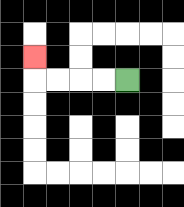{'start': '[5, 3]', 'end': '[1, 2]', 'path_directions': 'L,L,L,L,U', 'path_coordinates': '[[5, 3], [4, 3], [3, 3], [2, 3], [1, 3], [1, 2]]'}